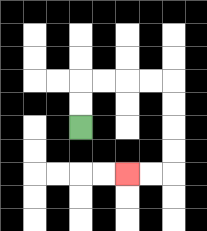{'start': '[3, 5]', 'end': '[5, 7]', 'path_directions': 'U,U,R,R,R,R,D,D,D,D,L,L', 'path_coordinates': '[[3, 5], [3, 4], [3, 3], [4, 3], [5, 3], [6, 3], [7, 3], [7, 4], [7, 5], [7, 6], [7, 7], [6, 7], [5, 7]]'}